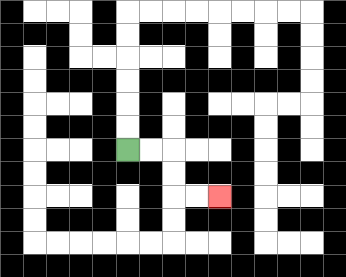{'start': '[5, 6]', 'end': '[9, 8]', 'path_directions': 'R,R,D,D,R,R', 'path_coordinates': '[[5, 6], [6, 6], [7, 6], [7, 7], [7, 8], [8, 8], [9, 8]]'}